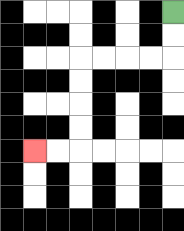{'start': '[7, 0]', 'end': '[1, 6]', 'path_directions': 'D,D,L,L,L,L,D,D,D,D,L,L', 'path_coordinates': '[[7, 0], [7, 1], [7, 2], [6, 2], [5, 2], [4, 2], [3, 2], [3, 3], [3, 4], [3, 5], [3, 6], [2, 6], [1, 6]]'}